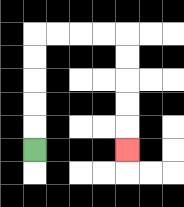{'start': '[1, 6]', 'end': '[5, 6]', 'path_directions': 'U,U,U,U,U,R,R,R,R,D,D,D,D,D', 'path_coordinates': '[[1, 6], [1, 5], [1, 4], [1, 3], [1, 2], [1, 1], [2, 1], [3, 1], [4, 1], [5, 1], [5, 2], [5, 3], [5, 4], [5, 5], [5, 6]]'}